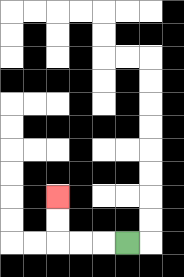{'start': '[5, 10]', 'end': '[2, 8]', 'path_directions': 'L,L,L,U,U', 'path_coordinates': '[[5, 10], [4, 10], [3, 10], [2, 10], [2, 9], [2, 8]]'}